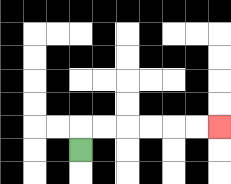{'start': '[3, 6]', 'end': '[9, 5]', 'path_directions': 'U,R,R,R,R,R,R', 'path_coordinates': '[[3, 6], [3, 5], [4, 5], [5, 5], [6, 5], [7, 5], [8, 5], [9, 5]]'}